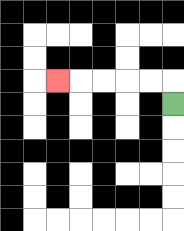{'start': '[7, 4]', 'end': '[2, 3]', 'path_directions': 'U,L,L,L,L,L', 'path_coordinates': '[[7, 4], [7, 3], [6, 3], [5, 3], [4, 3], [3, 3], [2, 3]]'}